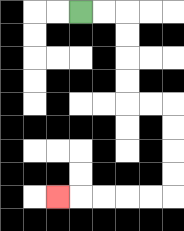{'start': '[3, 0]', 'end': '[2, 8]', 'path_directions': 'R,R,D,D,D,D,R,R,D,D,D,D,L,L,L,L,L', 'path_coordinates': '[[3, 0], [4, 0], [5, 0], [5, 1], [5, 2], [5, 3], [5, 4], [6, 4], [7, 4], [7, 5], [7, 6], [7, 7], [7, 8], [6, 8], [5, 8], [4, 8], [3, 8], [2, 8]]'}